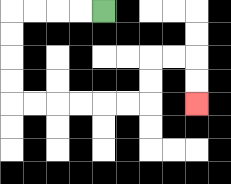{'start': '[4, 0]', 'end': '[8, 4]', 'path_directions': 'L,L,L,L,D,D,D,D,R,R,R,R,R,R,U,U,R,R,D,D', 'path_coordinates': '[[4, 0], [3, 0], [2, 0], [1, 0], [0, 0], [0, 1], [0, 2], [0, 3], [0, 4], [1, 4], [2, 4], [3, 4], [4, 4], [5, 4], [6, 4], [6, 3], [6, 2], [7, 2], [8, 2], [8, 3], [8, 4]]'}